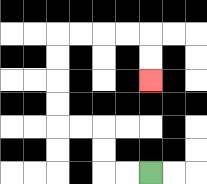{'start': '[6, 7]', 'end': '[6, 3]', 'path_directions': 'L,L,U,U,L,L,U,U,U,U,R,R,R,R,D,D', 'path_coordinates': '[[6, 7], [5, 7], [4, 7], [4, 6], [4, 5], [3, 5], [2, 5], [2, 4], [2, 3], [2, 2], [2, 1], [3, 1], [4, 1], [5, 1], [6, 1], [6, 2], [6, 3]]'}